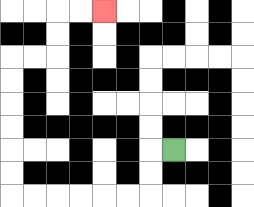{'start': '[7, 6]', 'end': '[4, 0]', 'path_directions': 'L,D,D,L,L,L,L,L,L,U,U,U,U,U,U,R,R,U,U,R,R', 'path_coordinates': '[[7, 6], [6, 6], [6, 7], [6, 8], [5, 8], [4, 8], [3, 8], [2, 8], [1, 8], [0, 8], [0, 7], [0, 6], [0, 5], [0, 4], [0, 3], [0, 2], [1, 2], [2, 2], [2, 1], [2, 0], [3, 0], [4, 0]]'}